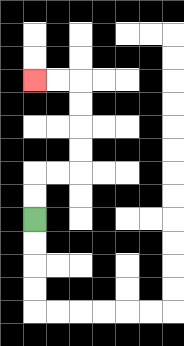{'start': '[1, 9]', 'end': '[1, 3]', 'path_directions': 'U,U,R,R,U,U,U,U,L,L', 'path_coordinates': '[[1, 9], [1, 8], [1, 7], [2, 7], [3, 7], [3, 6], [3, 5], [3, 4], [3, 3], [2, 3], [1, 3]]'}